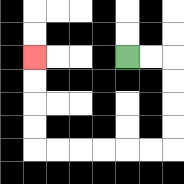{'start': '[5, 2]', 'end': '[1, 2]', 'path_directions': 'R,R,D,D,D,D,L,L,L,L,L,L,U,U,U,U', 'path_coordinates': '[[5, 2], [6, 2], [7, 2], [7, 3], [7, 4], [7, 5], [7, 6], [6, 6], [5, 6], [4, 6], [3, 6], [2, 6], [1, 6], [1, 5], [1, 4], [1, 3], [1, 2]]'}